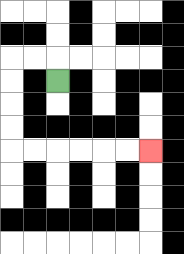{'start': '[2, 3]', 'end': '[6, 6]', 'path_directions': 'U,L,L,D,D,D,D,R,R,R,R,R,R', 'path_coordinates': '[[2, 3], [2, 2], [1, 2], [0, 2], [0, 3], [0, 4], [0, 5], [0, 6], [1, 6], [2, 6], [3, 6], [4, 6], [5, 6], [6, 6]]'}